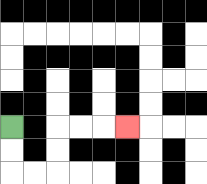{'start': '[0, 5]', 'end': '[5, 5]', 'path_directions': 'D,D,R,R,U,U,R,R,R', 'path_coordinates': '[[0, 5], [0, 6], [0, 7], [1, 7], [2, 7], [2, 6], [2, 5], [3, 5], [4, 5], [5, 5]]'}